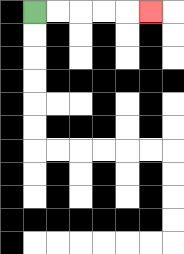{'start': '[1, 0]', 'end': '[6, 0]', 'path_directions': 'R,R,R,R,R', 'path_coordinates': '[[1, 0], [2, 0], [3, 0], [4, 0], [5, 0], [6, 0]]'}